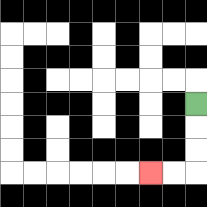{'start': '[8, 4]', 'end': '[6, 7]', 'path_directions': 'D,D,D,L,L', 'path_coordinates': '[[8, 4], [8, 5], [8, 6], [8, 7], [7, 7], [6, 7]]'}